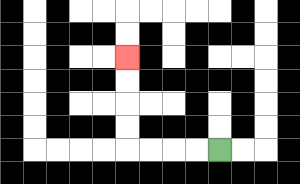{'start': '[9, 6]', 'end': '[5, 2]', 'path_directions': 'L,L,L,L,U,U,U,U', 'path_coordinates': '[[9, 6], [8, 6], [7, 6], [6, 6], [5, 6], [5, 5], [5, 4], [5, 3], [5, 2]]'}